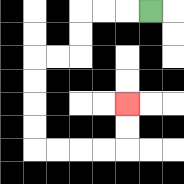{'start': '[6, 0]', 'end': '[5, 4]', 'path_directions': 'L,L,L,D,D,L,L,D,D,D,D,R,R,R,R,U,U', 'path_coordinates': '[[6, 0], [5, 0], [4, 0], [3, 0], [3, 1], [3, 2], [2, 2], [1, 2], [1, 3], [1, 4], [1, 5], [1, 6], [2, 6], [3, 6], [4, 6], [5, 6], [5, 5], [5, 4]]'}